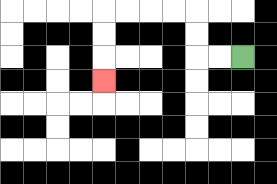{'start': '[10, 2]', 'end': '[4, 3]', 'path_directions': 'L,L,U,U,L,L,L,L,D,D,D', 'path_coordinates': '[[10, 2], [9, 2], [8, 2], [8, 1], [8, 0], [7, 0], [6, 0], [5, 0], [4, 0], [4, 1], [4, 2], [4, 3]]'}